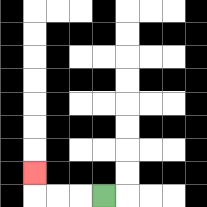{'start': '[4, 8]', 'end': '[1, 7]', 'path_directions': 'L,L,L,U', 'path_coordinates': '[[4, 8], [3, 8], [2, 8], [1, 8], [1, 7]]'}